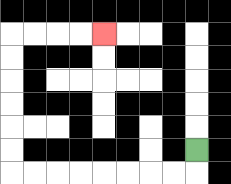{'start': '[8, 6]', 'end': '[4, 1]', 'path_directions': 'D,L,L,L,L,L,L,L,L,U,U,U,U,U,U,R,R,R,R', 'path_coordinates': '[[8, 6], [8, 7], [7, 7], [6, 7], [5, 7], [4, 7], [3, 7], [2, 7], [1, 7], [0, 7], [0, 6], [0, 5], [0, 4], [0, 3], [0, 2], [0, 1], [1, 1], [2, 1], [3, 1], [4, 1]]'}